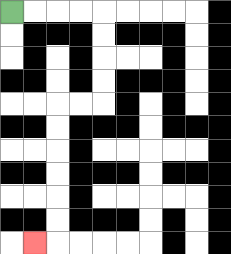{'start': '[0, 0]', 'end': '[1, 10]', 'path_directions': 'R,R,R,R,D,D,D,D,L,L,D,D,D,D,D,D,L', 'path_coordinates': '[[0, 0], [1, 0], [2, 0], [3, 0], [4, 0], [4, 1], [4, 2], [4, 3], [4, 4], [3, 4], [2, 4], [2, 5], [2, 6], [2, 7], [2, 8], [2, 9], [2, 10], [1, 10]]'}